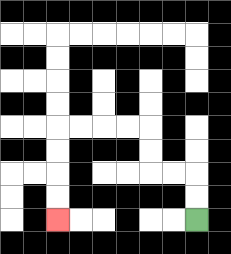{'start': '[8, 9]', 'end': '[2, 9]', 'path_directions': 'U,U,L,L,U,U,L,L,L,L,D,D,D,D', 'path_coordinates': '[[8, 9], [8, 8], [8, 7], [7, 7], [6, 7], [6, 6], [6, 5], [5, 5], [4, 5], [3, 5], [2, 5], [2, 6], [2, 7], [2, 8], [2, 9]]'}